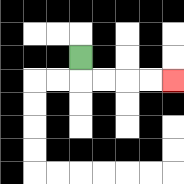{'start': '[3, 2]', 'end': '[7, 3]', 'path_directions': 'D,R,R,R,R', 'path_coordinates': '[[3, 2], [3, 3], [4, 3], [5, 3], [6, 3], [7, 3]]'}